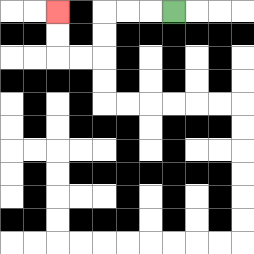{'start': '[7, 0]', 'end': '[2, 0]', 'path_directions': 'L,L,L,D,D,L,L,U,U', 'path_coordinates': '[[7, 0], [6, 0], [5, 0], [4, 0], [4, 1], [4, 2], [3, 2], [2, 2], [2, 1], [2, 0]]'}